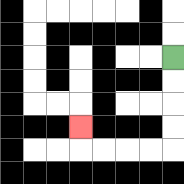{'start': '[7, 2]', 'end': '[3, 5]', 'path_directions': 'D,D,D,D,L,L,L,L,U', 'path_coordinates': '[[7, 2], [7, 3], [7, 4], [7, 5], [7, 6], [6, 6], [5, 6], [4, 6], [3, 6], [3, 5]]'}